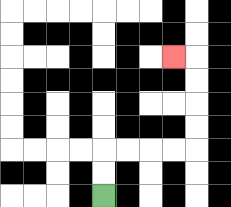{'start': '[4, 8]', 'end': '[7, 2]', 'path_directions': 'U,U,R,R,R,R,U,U,U,U,L', 'path_coordinates': '[[4, 8], [4, 7], [4, 6], [5, 6], [6, 6], [7, 6], [8, 6], [8, 5], [8, 4], [8, 3], [8, 2], [7, 2]]'}